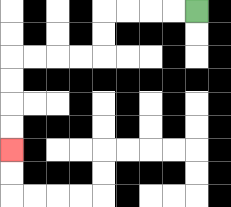{'start': '[8, 0]', 'end': '[0, 6]', 'path_directions': 'L,L,L,L,D,D,L,L,L,L,D,D,D,D', 'path_coordinates': '[[8, 0], [7, 0], [6, 0], [5, 0], [4, 0], [4, 1], [4, 2], [3, 2], [2, 2], [1, 2], [0, 2], [0, 3], [0, 4], [0, 5], [0, 6]]'}